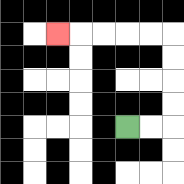{'start': '[5, 5]', 'end': '[2, 1]', 'path_directions': 'R,R,U,U,U,U,L,L,L,L,L', 'path_coordinates': '[[5, 5], [6, 5], [7, 5], [7, 4], [7, 3], [7, 2], [7, 1], [6, 1], [5, 1], [4, 1], [3, 1], [2, 1]]'}